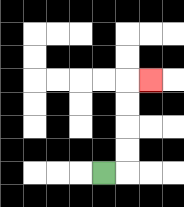{'start': '[4, 7]', 'end': '[6, 3]', 'path_directions': 'R,U,U,U,U,R', 'path_coordinates': '[[4, 7], [5, 7], [5, 6], [5, 5], [5, 4], [5, 3], [6, 3]]'}